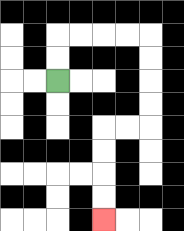{'start': '[2, 3]', 'end': '[4, 9]', 'path_directions': 'U,U,R,R,R,R,D,D,D,D,L,L,D,D,D,D', 'path_coordinates': '[[2, 3], [2, 2], [2, 1], [3, 1], [4, 1], [5, 1], [6, 1], [6, 2], [6, 3], [6, 4], [6, 5], [5, 5], [4, 5], [4, 6], [4, 7], [4, 8], [4, 9]]'}